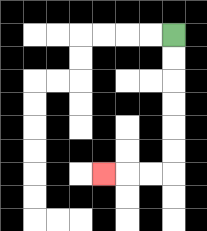{'start': '[7, 1]', 'end': '[4, 7]', 'path_directions': 'D,D,D,D,D,D,L,L,L', 'path_coordinates': '[[7, 1], [7, 2], [7, 3], [7, 4], [7, 5], [7, 6], [7, 7], [6, 7], [5, 7], [4, 7]]'}